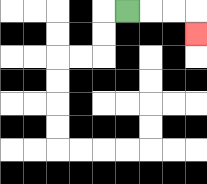{'start': '[5, 0]', 'end': '[8, 1]', 'path_directions': 'R,R,R,D', 'path_coordinates': '[[5, 0], [6, 0], [7, 0], [8, 0], [8, 1]]'}